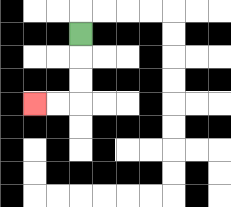{'start': '[3, 1]', 'end': '[1, 4]', 'path_directions': 'D,D,D,L,L', 'path_coordinates': '[[3, 1], [3, 2], [3, 3], [3, 4], [2, 4], [1, 4]]'}